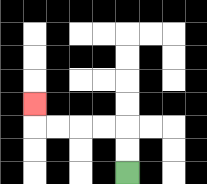{'start': '[5, 7]', 'end': '[1, 4]', 'path_directions': 'U,U,L,L,L,L,U', 'path_coordinates': '[[5, 7], [5, 6], [5, 5], [4, 5], [3, 5], [2, 5], [1, 5], [1, 4]]'}